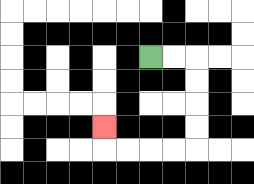{'start': '[6, 2]', 'end': '[4, 5]', 'path_directions': 'R,R,D,D,D,D,L,L,L,L,U', 'path_coordinates': '[[6, 2], [7, 2], [8, 2], [8, 3], [8, 4], [8, 5], [8, 6], [7, 6], [6, 6], [5, 6], [4, 6], [4, 5]]'}